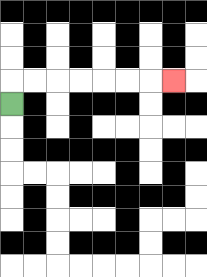{'start': '[0, 4]', 'end': '[7, 3]', 'path_directions': 'U,R,R,R,R,R,R,R', 'path_coordinates': '[[0, 4], [0, 3], [1, 3], [2, 3], [3, 3], [4, 3], [5, 3], [6, 3], [7, 3]]'}